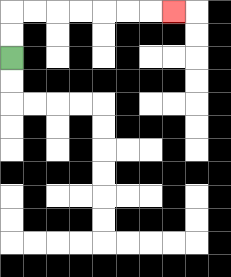{'start': '[0, 2]', 'end': '[7, 0]', 'path_directions': 'U,U,R,R,R,R,R,R,R', 'path_coordinates': '[[0, 2], [0, 1], [0, 0], [1, 0], [2, 0], [3, 0], [4, 0], [5, 0], [6, 0], [7, 0]]'}